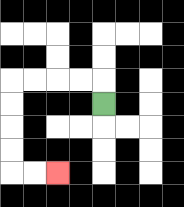{'start': '[4, 4]', 'end': '[2, 7]', 'path_directions': 'U,L,L,L,L,D,D,D,D,R,R', 'path_coordinates': '[[4, 4], [4, 3], [3, 3], [2, 3], [1, 3], [0, 3], [0, 4], [0, 5], [0, 6], [0, 7], [1, 7], [2, 7]]'}